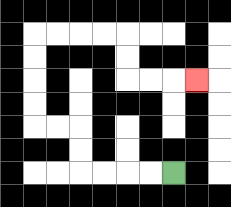{'start': '[7, 7]', 'end': '[8, 3]', 'path_directions': 'L,L,L,L,U,U,L,L,U,U,U,U,R,R,R,R,D,D,R,R,R', 'path_coordinates': '[[7, 7], [6, 7], [5, 7], [4, 7], [3, 7], [3, 6], [3, 5], [2, 5], [1, 5], [1, 4], [1, 3], [1, 2], [1, 1], [2, 1], [3, 1], [4, 1], [5, 1], [5, 2], [5, 3], [6, 3], [7, 3], [8, 3]]'}